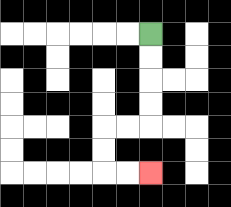{'start': '[6, 1]', 'end': '[6, 7]', 'path_directions': 'D,D,D,D,L,L,D,D,R,R', 'path_coordinates': '[[6, 1], [6, 2], [6, 3], [6, 4], [6, 5], [5, 5], [4, 5], [4, 6], [4, 7], [5, 7], [6, 7]]'}